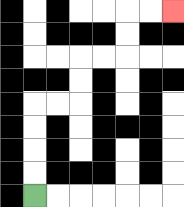{'start': '[1, 8]', 'end': '[7, 0]', 'path_directions': 'U,U,U,U,R,R,U,U,R,R,U,U,R,R', 'path_coordinates': '[[1, 8], [1, 7], [1, 6], [1, 5], [1, 4], [2, 4], [3, 4], [3, 3], [3, 2], [4, 2], [5, 2], [5, 1], [5, 0], [6, 0], [7, 0]]'}